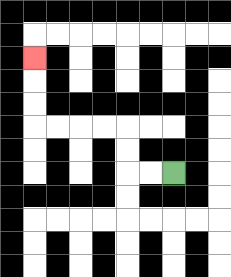{'start': '[7, 7]', 'end': '[1, 2]', 'path_directions': 'L,L,U,U,L,L,L,L,U,U,U', 'path_coordinates': '[[7, 7], [6, 7], [5, 7], [5, 6], [5, 5], [4, 5], [3, 5], [2, 5], [1, 5], [1, 4], [1, 3], [1, 2]]'}